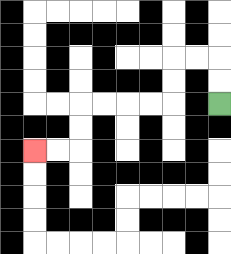{'start': '[9, 4]', 'end': '[1, 6]', 'path_directions': 'U,U,L,L,D,D,L,L,L,L,D,D,L,L', 'path_coordinates': '[[9, 4], [9, 3], [9, 2], [8, 2], [7, 2], [7, 3], [7, 4], [6, 4], [5, 4], [4, 4], [3, 4], [3, 5], [3, 6], [2, 6], [1, 6]]'}